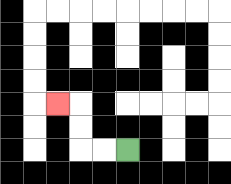{'start': '[5, 6]', 'end': '[2, 4]', 'path_directions': 'L,L,U,U,L', 'path_coordinates': '[[5, 6], [4, 6], [3, 6], [3, 5], [3, 4], [2, 4]]'}